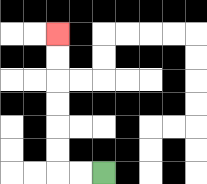{'start': '[4, 7]', 'end': '[2, 1]', 'path_directions': 'L,L,U,U,U,U,U,U', 'path_coordinates': '[[4, 7], [3, 7], [2, 7], [2, 6], [2, 5], [2, 4], [2, 3], [2, 2], [2, 1]]'}